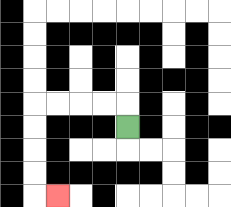{'start': '[5, 5]', 'end': '[2, 8]', 'path_directions': 'U,L,L,L,L,D,D,D,D,R', 'path_coordinates': '[[5, 5], [5, 4], [4, 4], [3, 4], [2, 4], [1, 4], [1, 5], [1, 6], [1, 7], [1, 8], [2, 8]]'}